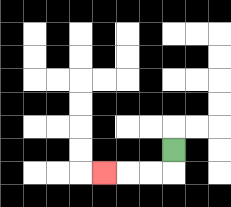{'start': '[7, 6]', 'end': '[4, 7]', 'path_directions': 'D,L,L,L', 'path_coordinates': '[[7, 6], [7, 7], [6, 7], [5, 7], [4, 7]]'}